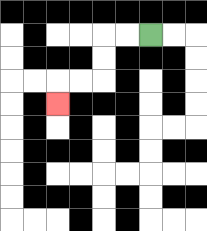{'start': '[6, 1]', 'end': '[2, 4]', 'path_directions': 'L,L,D,D,L,L,D', 'path_coordinates': '[[6, 1], [5, 1], [4, 1], [4, 2], [4, 3], [3, 3], [2, 3], [2, 4]]'}